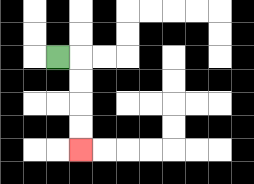{'start': '[2, 2]', 'end': '[3, 6]', 'path_directions': 'R,D,D,D,D', 'path_coordinates': '[[2, 2], [3, 2], [3, 3], [3, 4], [3, 5], [3, 6]]'}